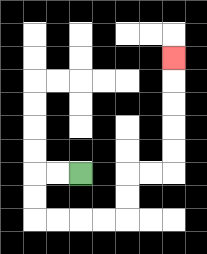{'start': '[3, 7]', 'end': '[7, 2]', 'path_directions': 'L,L,D,D,R,R,R,R,U,U,R,R,U,U,U,U,U', 'path_coordinates': '[[3, 7], [2, 7], [1, 7], [1, 8], [1, 9], [2, 9], [3, 9], [4, 9], [5, 9], [5, 8], [5, 7], [6, 7], [7, 7], [7, 6], [7, 5], [7, 4], [7, 3], [7, 2]]'}